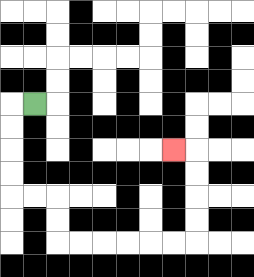{'start': '[1, 4]', 'end': '[7, 6]', 'path_directions': 'L,D,D,D,D,R,R,D,D,R,R,R,R,R,R,U,U,U,U,L', 'path_coordinates': '[[1, 4], [0, 4], [0, 5], [0, 6], [0, 7], [0, 8], [1, 8], [2, 8], [2, 9], [2, 10], [3, 10], [4, 10], [5, 10], [6, 10], [7, 10], [8, 10], [8, 9], [8, 8], [8, 7], [8, 6], [7, 6]]'}